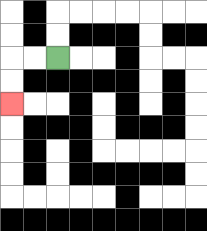{'start': '[2, 2]', 'end': '[0, 4]', 'path_directions': 'L,L,D,D', 'path_coordinates': '[[2, 2], [1, 2], [0, 2], [0, 3], [0, 4]]'}